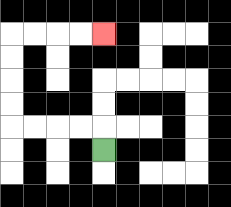{'start': '[4, 6]', 'end': '[4, 1]', 'path_directions': 'U,L,L,L,L,U,U,U,U,R,R,R,R', 'path_coordinates': '[[4, 6], [4, 5], [3, 5], [2, 5], [1, 5], [0, 5], [0, 4], [0, 3], [0, 2], [0, 1], [1, 1], [2, 1], [3, 1], [4, 1]]'}